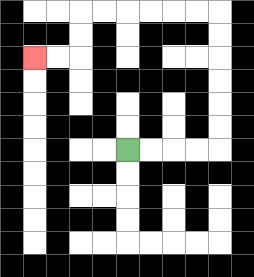{'start': '[5, 6]', 'end': '[1, 2]', 'path_directions': 'R,R,R,R,U,U,U,U,U,U,L,L,L,L,L,L,D,D,L,L', 'path_coordinates': '[[5, 6], [6, 6], [7, 6], [8, 6], [9, 6], [9, 5], [9, 4], [9, 3], [9, 2], [9, 1], [9, 0], [8, 0], [7, 0], [6, 0], [5, 0], [4, 0], [3, 0], [3, 1], [3, 2], [2, 2], [1, 2]]'}